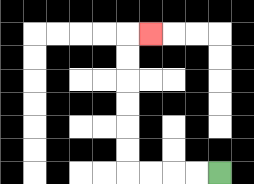{'start': '[9, 7]', 'end': '[6, 1]', 'path_directions': 'L,L,L,L,U,U,U,U,U,U,R', 'path_coordinates': '[[9, 7], [8, 7], [7, 7], [6, 7], [5, 7], [5, 6], [5, 5], [5, 4], [5, 3], [5, 2], [5, 1], [6, 1]]'}